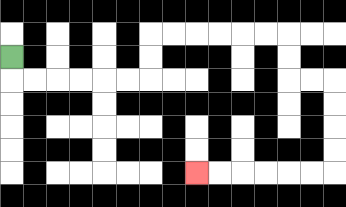{'start': '[0, 2]', 'end': '[8, 7]', 'path_directions': 'D,R,R,R,R,R,R,U,U,R,R,R,R,R,R,D,D,R,R,D,D,D,D,L,L,L,L,L,L', 'path_coordinates': '[[0, 2], [0, 3], [1, 3], [2, 3], [3, 3], [4, 3], [5, 3], [6, 3], [6, 2], [6, 1], [7, 1], [8, 1], [9, 1], [10, 1], [11, 1], [12, 1], [12, 2], [12, 3], [13, 3], [14, 3], [14, 4], [14, 5], [14, 6], [14, 7], [13, 7], [12, 7], [11, 7], [10, 7], [9, 7], [8, 7]]'}